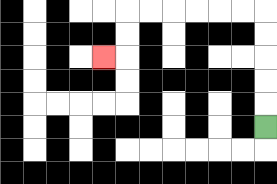{'start': '[11, 5]', 'end': '[4, 2]', 'path_directions': 'U,U,U,U,U,L,L,L,L,L,L,D,D,L', 'path_coordinates': '[[11, 5], [11, 4], [11, 3], [11, 2], [11, 1], [11, 0], [10, 0], [9, 0], [8, 0], [7, 0], [6, 0], [5, 0], [5, 1], [5, 2], [4, 2]]'}